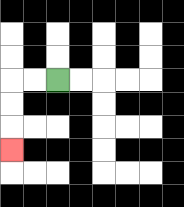{'start': '[2, 3]', 'end': '[0, 6]', 'path_directions': 'L,L,D,D,D', 'path_coordinates': '[[2, 3], [1, 3], [0, 3], [0, 4], [0, 5], [0, 6]]'}